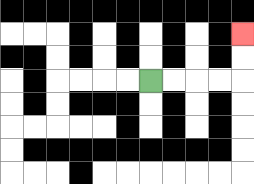{'start': '[6, 3]', 'end': '[10, 1]', 'path_directions': 'R,R,R,R,U,U', 'path_coordinates': '[[6, 3], [7, 3], [8, 3], [9, 3], [10, 3], [10, 2], [10, 1]]'}